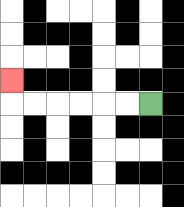{'start': '[6, 4]', 'end': '[0, 3]', 'path_directions': 'L,L,L,L,L,L,U', 'path_coordinates': '[[6, 4], [5, 4], [4, 4], [3, 4], [2, 4], [1, 4], [0, 4], [0, 3]]'}